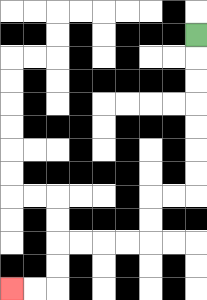{'start': '[8, 1]', 'end': '[0, 12]', 'path_directions': 'D,D,D,D,D,D,D,L,L,D,D,L,L,L,L,D,D,L,L', 'path_coordinates': '[[8, 1], [8, 2], [8, 3], [8, 4], [8, 5], [8, 6], [8, 7], [8, 8], [7, 8], [6, 8], [6, 9], [6, 10], [5, 10], [4, 10], [3, 10], [2, 10], [2, 11], [2, 12], [1, 12], [0, 12]]'}